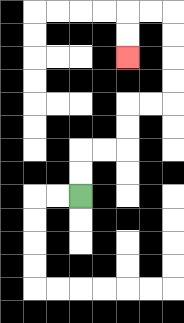{'start': '[3, 8]', 'end': '[5, 2]', 'path_directions': 'U,U,R,R,U,U,R,R,U,U,U,U,L,L,D,D', 'path_coordinates': '[[3, 8], [3, 7], [3, 6], [4, 6], [5, 6], [5, 5], [5, 4], [6, 4], [7, 4], [7, 3], [7, 2], [7, 1], [7, 0], [6, 0], [5, 0], [5, 1], [5, 2]]'}